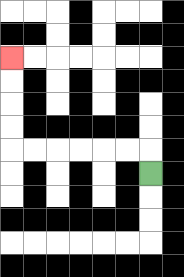{'start': '[6, 7]', 'end': '[0, 2]', 'path_directions': 'U,L,L,L,L,L,L,U,U,U,U', 'path_coordinates': '[[6, 7], [6, 6], [5, 6], [4, 6], [3, 6], [2, 6], [1, 6], [0, 6], [0, 5], [0, 4], [0, 3], [0, 2]]'}